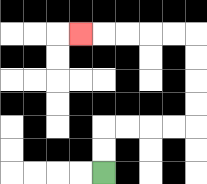{'start': '[4, 7]', 'end': '[3, 1]', 'path_directions': 'U,U,R,R,R,R,U,U,U,U,L,L,L,L,L', 'path_coordinates': '[[4, 7], [4, 6], [4, 5], [5, 5], [6, 5], [7, 5], [8, 5], [8, 4], [8, 3], [8, 2], [8, 1], [7, 1], [6, 1], [5, 1], [4, 1], [3, 1]]'}